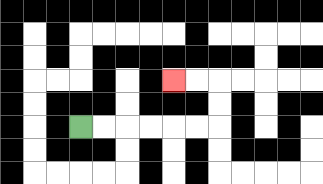{'start': '[3, 5]', 'end': '[7, 3]', 'path_directions': 'R,R,R,R,R,R,U,U,L,L', 'path_coordinates': '[[3, 5], [4, 5], [5, 5], [6, 5], [7, 5], [8, 5], [9, 5], [9, 4], [9, 3], [8, 3], [7, 3]]'}